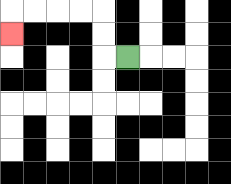{'start': '[5, 2]', 'end': '[0, 1]', 'path_directions': 'L,U,U,L,L,L,L,D', 'path_coordinates': '[[5, 2], [4, 2], [4, 1], [4, 0], [3, 0], [2, 0], [1, 0], [0, 0], [0, 1]]'}